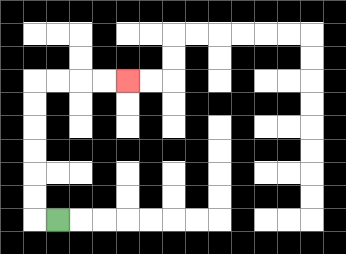{'start': '[2, 9]', 'end': '[5, 3]', 'path_directions': 'L,U,U,U,U,U,U,R,R,R,R', 'path_coordinates': '[[2, 9], [1, 9], [1, 8], [1, 7], [1, 6], [1, 5], [1, 4], [1, 3], [2, 3], [3, 3], [4, 3], [5, 3]]'}